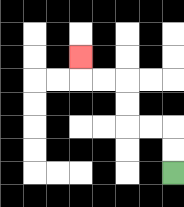{'start': '[7, 7]', 'end': '[3, 2]', 'path_directions': 'U,U,L,L,U,U,L,L,U', 'path_coordinates': '[[7, 7], [7, 6], [7, 5], [6, 5], [5, 5], [5, 4], [5, 3], [4, 3], [3, 3], [3, 2]]'}